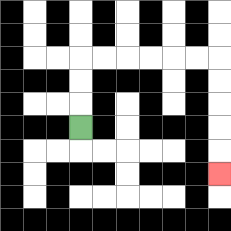{'start': '[3, 5]', 'end': '[9, 7]', 'path_directions': 'U,U,U,R,R,R,R,R,R,D,D,D,D,D', 'path_coordinates': '[[3, 5], [3, 4], [3, 3], [3, 2], [4, 2], [5, 2], [6, 2], [7, 2], [8, 2], [9, 2], [9, 3], [9, 4], [9, 5], [9, 6], [9, 7]]'}